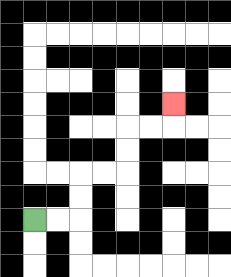{'start': '[1, 9]', 'end': '[7, 4]', 'path_directions': 'R,R,U,U,R,R,U,U,R,R,U', 'path_coordinates': '[[1, 9], [2, 9], [3, 9], [3, 8], [3, 7], [4, 7], [5, 7], [5, 6], [5, 5], [6, 5], [7, 5], [7, 4]]'}